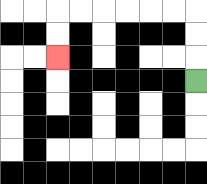{'start': '[8, 3]', 'end': '[2, 2]', 'path_directions': 'U,U,U,L,L,L,L,L,L,D,D', 'path_coordinates': '[[8, 3], [8, 2], [8, 1], [8, 0], [7, 0], [6, 0], [5, 0], [4, 0], [3, 0], [2, 0], [2, 1], [2, 2]]'}